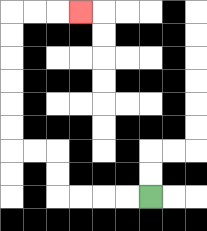{'start': '[6, 8]', 'end': '[3, 0]', 'path_directions': 'L,L,L,L,U,U,L,L,U,U,U,U,U,U,R,R,R', 'path_coordinates': '[[6, 8], [5, 8], [4, 8], [3, 8], [2, 8], [2, 7], [2, 6], [1, 6], [0, 6], [0, 5], [0, 4], [0, 3], [0, 2], [0, 1], [0, 0], [1, 0], [2, 0], [3, 0]]'}